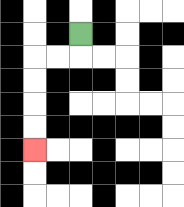{'start': '[3, 1]', 'end': '[1, 6]', 'path_directions': 'D,L,L,D,D,D,D', 'path_coordinates': '[[3, 1], [3, 2], [2, 2], [1, 2], [1, 3], [1, 4], [1, 5], [1, 6]]'}